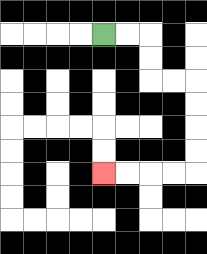{'start': '[4, 1]', 'end': '[4, 7]', 'path_directions': 'R,R,D,D,R,R,D,D,D,D,L,L,L,L', 'path_coordinates': '[[4, 1], [5, 1], [6, 1], [6, 2], [6, 3], [7, 3], [8, 3], [8, 4], [8, 5], [8, 6], [8, 7], [7, 7], [6, 7], [5, 7], [4, 7]]'}